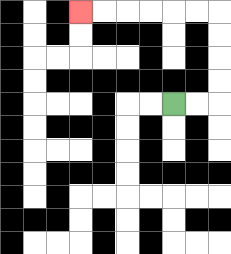{'start': '[7, 4]', 'end': '[3, 0]', 'path_directions': 'R,R,U,U,U,U,L,L,L,L,L,L', 'path_coordinates': '[[7, 4], [8, 4], [9, 4], [9, 3], [9, 2], [9, 1], [9, 0], [8, 0], [7, 0], [6, 0], [5, 0], [4, 0], [3, 0]]'}